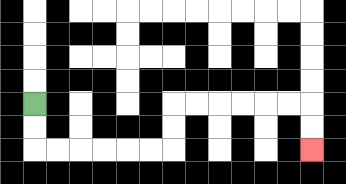{'start': '[1, 4]', 'end': '[13, 6]', 'path_directions': 'D,D,R,R,R,R,R,R,U,U,R,R,R,R,R,R,D,D', 'path_coordinates': '[[1, 4], [1, 5], [1, 6], [2, 6], [3, 6], [4, 6], [5, 6], [6, 6], [7, 6], [7, 5], [7, 4], [8, 4], [9, 4], [10, 4], [11, 4], [12, 4], [13, 4], [13, 5], [13, 6]]'}